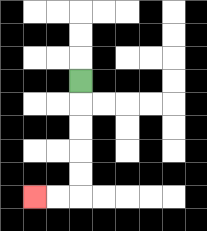{'start': '[3, 3]', 'end': '[1, 8]', 'path_directions': 'D,D,D,D,D,L,L', 'path_coordinates': '[[3, 3], [3, 4], [3, 5], [3, 6], [3, 7], [3, 8], [2, 8], [1, 8]]'}